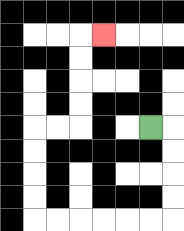{'start': '[6, 5]', 'end': '[4, 1]', 'path_directions': 'R,D,D,D,D,L,L,L,L,L,L,U,U,U,U,R,R,U,U,U,U,R', 'path_coordinates': '[[6, 5], [7, 5], [7, 6], [7, 7], [7, 8], [7, 9], [6, 9], [5, 9], [4, 9], [3, 9], [2, 9], [1, 9], [1, 8], [1, 7], [1, 6], [1, 5], [2, 5], [3, 5], [3, 4], [3, 3], [3, 2], [3, 1], [4, 1]]'}